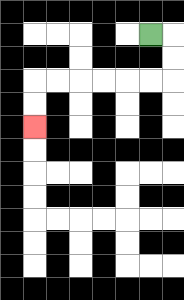{'start': '[6, 1]', 'end': '[1, 5]', 'path_directions': 'R,D,D,L,L,L,L,L,L,D,D', 'path_coordinates': '[[6, 1], [7, 1], [7, 2], [7, 3], [6, 3], [5, 3], [4, 3], [3, 3], [2, 3], [1, 3], [1, 4], [1, 5]]'}